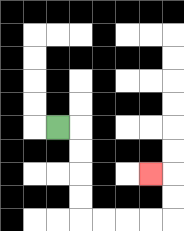{'start': '[2, 5]', 'end': '[6, 7]', 'path_directions': 'R,D,D,D,D,R,R,R,R,U,U,L', 'path_coordinates': '[[2, 5], [3, 5], [3, 6], [3, 7], [3, 8], [3, 9], [4, 9], [5, 9], [6, 9], [7, 9], [7, 8], [7, 7], [6, 7]]'}